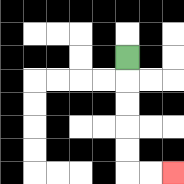{'start': '[5, 2]', 'end': '[7, 7]', 'path_directions': 'D,D,D,D,D,R,R', 'path_coordinates': '[[5, 2], [5, 3], [5, 4], [5, 5], [5, 6], [5, 7], [6, 7], [7, 7]]'}